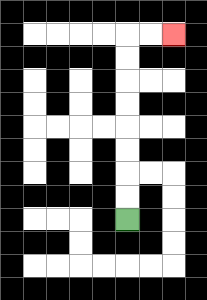{'start': '[5, 9]', 'end': '[7, 1]', 'path_directions': 'U,U,U,U,U,U,U,U,R,R', 'path_coordinates': '[[5, 9], [5, 8], [5, 7], [5, 6], [5, 5], [5, 4], [5, 3], [5, 2], [5, 1], [6, 1], [7, 1]]'}